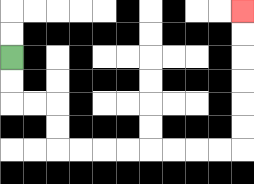{'start': '[0, 2]', 'end': '[10, 0]', 'path_directions': 'D,D,R,R,D,D,R,R,R,R,R,R,R,R,U,U,U,U,U,U', 'path_coordinates': '[[0, 2], [0, 3], [0, 4], [1, 4], [2, 4], [2, 5], [2, 6], [3, 6], [4, 6], [5, 6], [6, 6], [7, 6], [8, 6], [9, 6], [10, 6], [10, 5], [10, 4], [10, 3], [10, 2], [10, 1], [10, 0]]'}